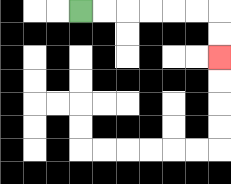{'start': '[3, 0]', 'end': '[9, 2]', 'path_directions': 'R,R,R,R,R,R,D,D', 'path_coordinates': '[[3, 0], [4, 0], [5, 0], [6, 0], [7, 0], [8, 0], [9, 0], [9, 1], [9, 2]]'}